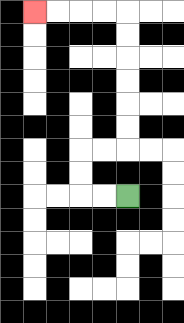{'start': '[5, 8]', 'end': '[1, 0]', 'path_directions': 'L,L,U,U,R,R,U,U,U,U,U,U,L,L,L,L', 'path_coordinates': '[[5, 8], [4, 8], [3, 8], [3, 7], [3, 6], [4, 6], [5, 6], [5, 5], [5, 4], [5, 3], [5, 2], [5, 1], [5, 0], [4, 0], [3, 0], [2, 0], [1, 0]]'}